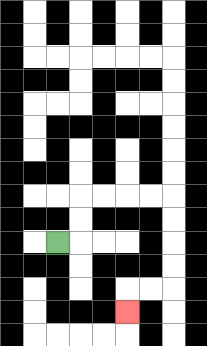{'start': '[2, 10]', 'end': '[5, 13]', 'path_directions': 'R,U,U,R,R,R,R,D,D,D,D,L,L,D', 'path_coordinates': '[[2, 10], [3, 10], [3, 9], [3, 8], [4, 8], [5, 8], [6, 8], [7, 8], [7, 9], [7, 10], [7, 11], [7, 12], [6, 12], [5, 12], [5, 13]]'}